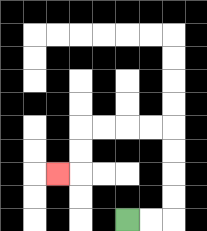{'start': '[5, 9]', 'end': '[2, 7]', 'path_directions': 'R,R,U,U,U,U,L,L,L,L,D,D,L', 'path_coordinates': '[[5, 9], [6, 9], [7, 9], [7, 8], [7, 7], [7, 6], [7, 5], [6, 5], [5, 5], [4, 5], [3, 5], [3, 6], [3, 7], [2, 7]]'}